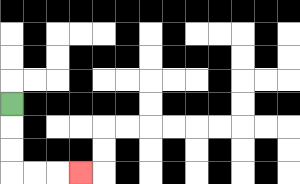{'start': '[0, 4]', 'end': '[3, 7]', 'path_directions': 'D,D,D,R,R,R', 'path_coordinates': '[[0, 4], [0, 5], [0, 6], [0, 7], [1, 7], [2, 7], [3, 7]]'}